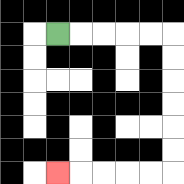{'start': '[2, 1]', 'end': '[2, 7]', 'path_directions': 'R,R,R,R,R,D,D,D,D,D,D,L,L,L,L,L', 'path_coordinates': '[[2, 1], [3, 1], [4, 1], [5, 1], [6, 1], [7, 1], [7, 2], [7, 3], [7, 4], [7, 5], [7, 6], [7, 7], [6, 7], [5, 7], [4, 7], [3, 7], [2, 7]]'}